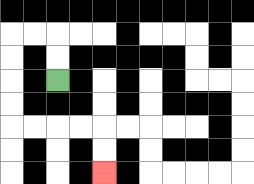{'start': '[2, 3]', 'end': '[4, 7]', 'path_directions': 'U,U,L,L,D,D,D,D,R,R,R,R,D,D', 'path_coordinates': '[[2, 3], [2, 2], [2, 1], [1, 1], [0, 1], [0, 2], [0, 3], [0, 4], [0, 5], [1, 5], [2, 5], [3, 5], [4, 5], [4, 6], [4, 7]]'}